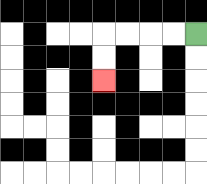{'start': '[8, 1]', 'end': '[4, 3]', 'path_directions': 'L,L,L,L,D,D', 'path_coordinates': '[[8, 1], [7, 1], [6, 1], [5, 1], [4, 1], [4, 2], [4, 3]]'}